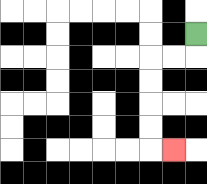{'start': '[8, 1]', 'end': '[7, 6]', 'path_directions': 'D,L,L,D,D,D,D,R', 'path_coordinates': '[[8, 1], [8, 2], [7, 2], [6, 2], [6, 3], [6, 4], [6, 5], [6, 6], [7, 6]]'}